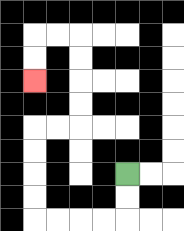{'start': '[5, 7]', 'end': '[1, 3]', 'path_directions': 'D,D,L,L,L,L,U,U,U,U,R,R,U,U,U,U,L,L,D,D', 'path_coordinates': '[[5, 7], [5, 8], [5, 9], [4, 9], [3, 9], [2, 9], [1, 9], [1, 8], [1, 7], [1, 6], [1, 5], [2, 5], [3, 5], [3, 4], [3, 3], [3, 2], [3, 1], [2, 1], [1, 1], [1, 2], [1, 3]]'}